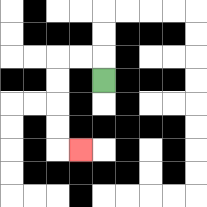{'start': '[4, 3]', 'end': '[3, 6]', 'path_directions': 'U,L,L,D,D,D,D,R', 'path_coordinates': '[[4, 3], [4, 2], [3, 2], [2, 2], [2, 3], [2, 4], [2, 5], [2, 6], [3, 6]]'}